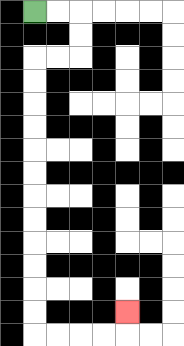{'start': '[1, 0]', 'end': '[5, 13]', 'path_directions': 'R,R,D,D,L,L,D,D,D,D,D,D,D,D,D,D,D,D,R,R,R,R,U', 'path_coordinates': '[[1, 0], [2, 0], [3, 0], [3, 1], [3, 2], [2, 2], [1, 2], [1, 3], [1, 4], [1, 5], [1, 6], [1, 7], [1, 8], [1, 9], [1, 10], [1, 11], [1, 12], [1, 13], [1, 14], [2, 14], [3, 14], [4, 14], [5, 14], [5, 13]]'}